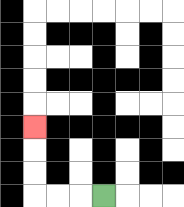{'start': '[4, 8]', 'end': '[1, 5]', 'path_directions': 'L,L,L,U,U,U', 'path_coordinates': '[[4, 8], [3, 8], [2, 8], [1, 8], [1, 7], [1, 6], [1, 5]]'}